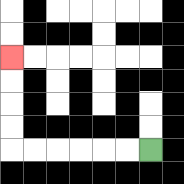{'start': '[6, 6]', 'end': '[0, 2]', 'path_directions': 'L,L,L,L,L,L,U,U,U,U', 'path_coordinates': '[[6, 6], [5, 6], [4, 6], [3, 6], [2, 6], [1, 6], [0, 6], [0, 5], [0, 4], [0, 3], [0, 2]]'}